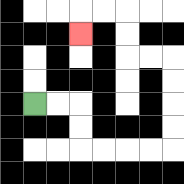{'start': '[1, 4]', 'end': '[3, 1]', 'path_directions': 'R,R,D,D,R,R,R,R,U,U,U,U,L,L,U,U,L,L,D', 'path_coordinates': '[[1, 4], [2, 4], [3, 4], [3, 5], [3, 6], [4, 6], [5, 6], [6, 6], [7, 6], [7, 5], [7, 4], [7, 3], [7, 2], [6, 2], [5, 2], [5, 1], [5, 0], [4, 0], [3, 0], [3, 1]]'}